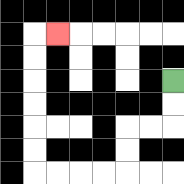{'start': '[7, 3]', 'end': '[2, 1]', 'path_directions': 'D,D,L,L,D,D,L,L,L,L,U,U,U,U,U,U,R', 'path_coordinates': '[[7, 3], [7, 4], [7, 5], [6, 5], [5, 5], [5, 6], [5, 7], [4, 7], [3, 7], [2, 7], [1, 7], [1, 6], [1, 5], [1, 4], [1, 3], [1, 2], [1, 1], [2, 1]]'}